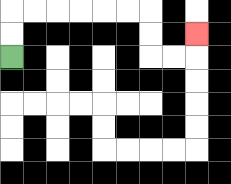{'start': '[0, 2]', 'end': '[8, 1]', 'path_directions': 'U,U,R,R,R,R,R,R,D,D,R,R,U', 'path_coordinates': '[[0, 2], [0, 1], [0, 0], [1, 0], [2, 0], [3, 0], [4, 0], [5, 0], [6, 0], [6, 1], [6, 2], [7, 2], [8, 2], [8, 1]]'}